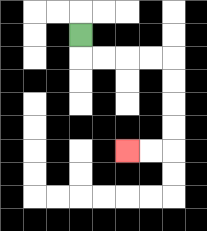{'start': '[3, 1]', 'end': '[5, 6]', 'path_directions': 'D,R,R,R,R,D,D,D,D,L,L', 'path_coordinates': '[[3, 1], [3, 2], [4, 2], [5, 2], [6, 2], [7, 2], [7, 3], [7, 4], [7, 5], [7, 6], [6, 6], [5, 6]]'}